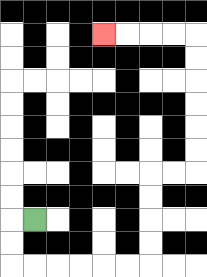{'start': '[1, 9]', 'end': '[4, 1]', 'path_directions': 'L,D,D,R,R,R,R,R,R,U,U,U,U,R,R,U,U,U,U,U,U,L,L,L,L', 'path_coordinates': '[[1, 9], [0, 9], [0, 10], [0, 11], [1, 11], [2, 11], [3, 11], [4, 11], [5, 11], [6, 11], [6, 10], [6, 9], [6, 8], [6, 7], [7, 7], [8, 7], [8, 6], [8, 5], [8, 4], [8, 3], [8, 2], [8, 1], [7, 1], [6, 1], [5, 1], [4, 1]]'}